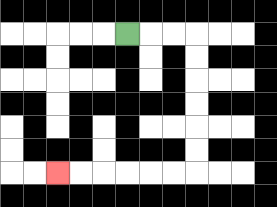{'start': '[5, 1]', 'end': '[2, 7]', 'path_directions': 'R,R,R,D,D,D,D,D,D,L,L,L,L,L,L', 'path_coordinates': '[[5, 1], [6, 1], [7, 1], [8, 1], [8, 2], [8, 3], [8, 4], [8, 5], [8, 6], [8, 7], [7, 7], [6, 7], [5, 7], [4, 7], [3, 7], [2, 7]]'}